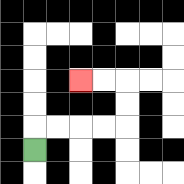{'start': '[1, 6]', 'end': '[3, 3]', 'path_directions': 'U,R,R,R,R,U,U,L,L', 'path_coordinates': '[[1, 6], [1, 5], [2, 5], [3, 5], [4, 5], [5, 5], [5, 4], [5, 3], [4, 3], [3, 3]]'}